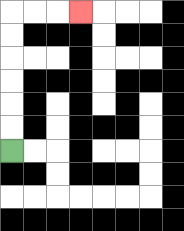{'start': '[0, 6]', 'end': '[3, 0]', 'path_directions': 'U,U,U,U,U,U,R,R,R', 'path_coordinates': '[[0, 6], [0, 5], [0, 4], [0, 3], [0, 2], [0, 1], [0, 0], [1, 0], [2, 0], [3, 0]]'}